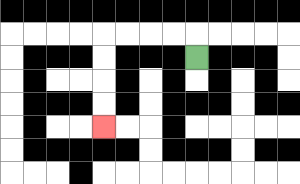{'start': '[8, 2]', 'end': '[4, 5]', 'path_directions': 'U,L,L,L,L,D,D,D,D', 'path_coordinates': '[[8, 2], [8, 1], [7, 1], [6, 1], [5, 1], [4, 1], [4, 2], [4, 3], [4, 4], [4, 5]]'}